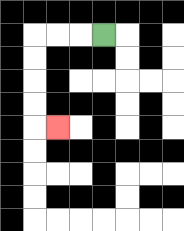{'start': '[4, 1]', 'end': '[2, 5]', 'path_directions': 'L,L,L,D,D,D,D,R', 'path_coordinates': '[[4, 1], [3, 1], [2, 1], [1, 1], [1, 2], [1, 3], [1, 4], [1, 5], [2, 5]]'}